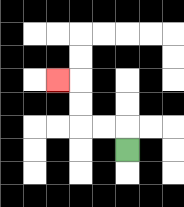{'start': '[5, 6]', 'end': '[2, 3]', 'path_directions': 'U,L,L,U,U,L', 'path_coordinates': '[[5, 6], [5, 5], [4, 5], [3, 5], [3, 4], [3, 3], [2, 3]]'}